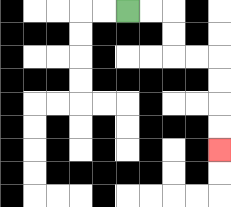{'start': '[5, 0]', 'end': '[9, 6]', 'path_directions': 'R,R,D,D,R,R,D,D,D,D', 'path_coordinates': '[[5, 0], [6, 0], [7, 0], [7, 1], [7, 2], [8, 2], [9, 2], [9, 3], [9, 4], [9, 5], [9, 6]]'}